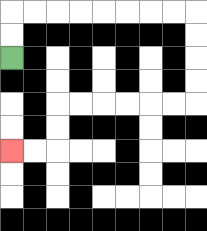{'start': '[0, 2]', 'end': '[0, 6]', 'path_directions': 'U,U,R,R,R,R,R,R,R,R,D,D,D,D,L,L,L,L,L,L,D,D,L,L', 'path_coordinates': '[[0, 2], [0, 1], [0, 0], [1, 0], [2, 0], [3, 0], [4, 0], [5, 0], [6, 0], [7, 0], [8, 0], [8, 1], [8, 2], [8, 3], [8, 4], [7, 4], [6, 4], [5, 4], [4, 4], [3, 4], [2, 4], [2, 5], [2, 6], [1, 6], [0, 6]]'}